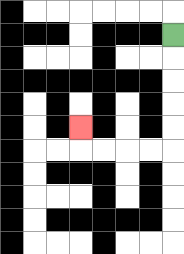{'start': '[7, 1]', 'end': '[3, 5]', 'path_directions': 'D,D,D,D,D,L,L,L,L,U', 'path_coordinates': '[[7, 1], [7, 2], [7, 3], [7, 4], [7, 5], [7, 6], [6, 6], [5, 6], [4, 6], [3, 6], [3, 5]]'}